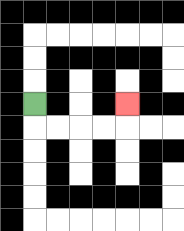{'start': '[1, 4]', 'end': '[5, 4]', 'path_directions': 'D,R,R,R,R,U', 'path_coordinates': '[[1, 4], [1, 5], [2, 5], [3, 5], [4, 5], [5, 5], [5, 4]]'}